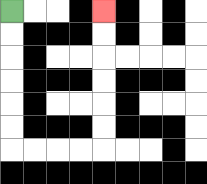{'start': '[0, 0]', 'end': '[4, 0]', 'path_directions': 'D,D,D,D,D,D,R,R,R,R,U,U,U,U,U,U', 'path_coordinates': '[[0, 0], [0, 1], [0, 2], [0, 3], [0, 4], [0, 5], [0, 6], [1, 6], [2, 6], [3, 6], [4, 6], [4, 5], [4, 4], [4, 3], [4, 2], [4, 1], [4, 0]]'}